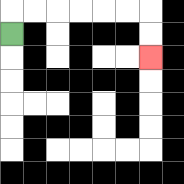{'start': '[0, 1]', 'end': '[6, 2]', 'path_directions': 'U,R,R,R,R,R,R,D,D', 'path_coordinates': '[[0, 1], [0, 0], [1, 0], [2, 0], [3, 0], [4, 0], [5, 0], [6, 0], [6, 1], [6, 2]]'}